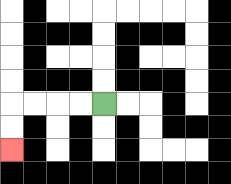{'start': '[4, 4]', 'end': '[0, 6]', 'path_directions': 'L,L,L,L,D,D', 'path_coordinates': '[[4, 4], [3, 4], [2, 4], [1, 4], [0, 4], [0, 5], [0, 6]]'}